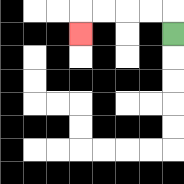{'start': '[7, 1]', 'end': '[3, 1]', 'path_directions': 'U,L,L,L,L,D', 'path_coordinates': '[[7, 1], [7, 0], [6, 0], [5, 0], [4, 0], [3, 0], [3, 1]]'}